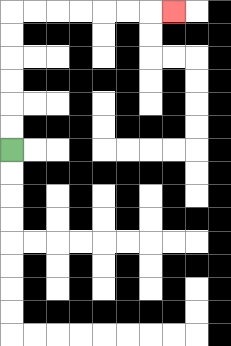{'start': '[0, 6]', 'end': '[7, 0]', 'path_directions': 'U,U,U,U,U,U,R,R,R,R,R,R,R', 'path_coordinates': '[[0, 6], [0, 5], [0, 4], [0, 3], [0, 2], [0, 1], [0, 0], [1, 0], [2, 0], [3, 0], [4, 0], [5, 0], [6, 0], [7, 0]]'}